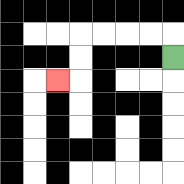{'start': '[7, 2]', 'end': '[2, 3]', 'path_directions': 'U,L,L,L,L,D,D,L', 'path_coordinates': '[[7, 2], [7, 1], [6, 1], [5, 1], [4, 1], [3, 1], [3, 2], [3, 3], [2, 3]]'}